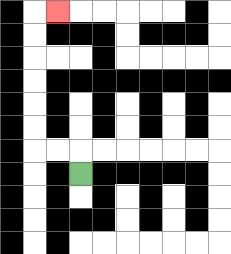{'start': '[3, 7]', 'end': '[2, 0]', 'path_directions': 'U,L,L,U,U,U,U,U,U,R', 'path_coordinates': '[[3, 7], [3, 6], [2, 6], [1, 6], [1, 5], [1, 4], [1, 3], [1, 2], [1, 1], [1, 0], [2, 0]]'}